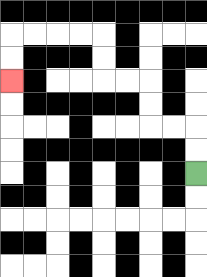{'start': '[8, 7]', 'end': '[0, 3]', 'path_directions': 'U,U,L,L,U,U,L,L,U,U,L,L,L,L,D,D', 'path_coordinates': '[[8, 7], [8, 6], [8, 5], [7, 5], [6, 5], [6, 4], [6, 3], [5, 3], [4, 3], [4, 2], [4, 1], [3, 1], [2, 1], [1, 1], [0, 1], [0, 2], [0, 3]]'}